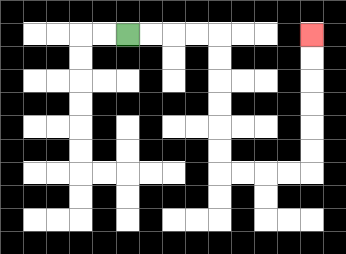{'start': '[5, 1]', 'end': '[13, 1]', 'path_directions': 'R,R,R,R,D,D,D,D,D,D,R,R,R,R,U,U,U,U,U,U', 'path_coordinates': '[[5, 1], [6, 1], [7, 1], [8, 1], [9, 1], [9, 2], [9, 3], [9, 4], [9, 5], [9, 6], [9, 7], [10, 7], [11, 7], [12, 7], [13, 7], [13, 6], [13, 5], [13, 4], [13, 3], [13, 2], [13, 1]]'}